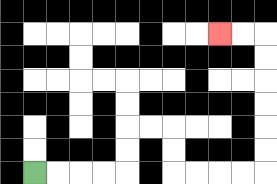{'start': '[1, 7]', 'end': '[9, 1]', 'path_directions': 'R,R,R,R,U,U,R,R,D,D,R,R,R,R,U,U,U,U,U,U,L,L', 'path_coordinates': '[[1, 7], [2, 7], [3, 7], [4, 7], [5, 7], [5, 6], [5, 5], [6, 5], [7, 5], [7, 6], [7, 7], [8, 7], [9, 7], [10, 7], [11, 7], [11, 6], [11, 5], [11, 4], [11, 3], [11, 2], [11, 1], [10, 1], [9, 1]]'}